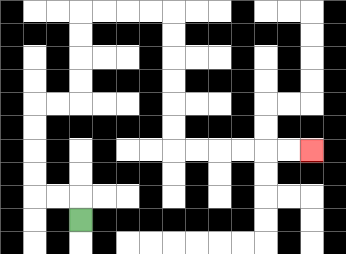{'start': '[3, 9]', 'end': '[13, 6]', 'path_directions': 'U,L,L,U,U,U,U,R,R,U,U,U,U,R,R,R,R,D,D,D,D,D,D,R,R,R,R,R,R', 'path_coordinates': '[[3, 9], [3, 8], [2, 8], [1, 8], [1, 7], [1, 6], [1, 5], [1, 4], [2, 4], [3, 4], [3, 3], [3, 2], [3, 1], [3, 0], [4, 0], [5, 0], [6, 0], [7, 0], [7, 1], [7, 2], [7, 3], [7, 4], [7, 5], [7, 6], [8, 6], [9, 6], [10, 6], [11, 6], [12, 6], [13, 6]]'}